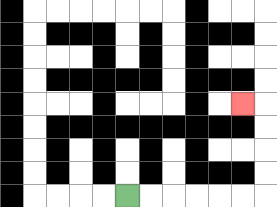{'start': '[5, 8]', 'end': '[10, 4]', 'path_directions': 'R,R,R,R,R,R,U,U,U,U,L', 'path_coordinates': '[[5, 8], [6, 8], [7, 8], [8, 8], [9, 8], [10, 8], [11, 8], [11, 7], [11, 6], [11, 5], [11, 4], [10, 4]]'}